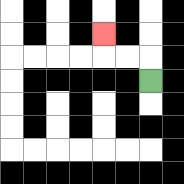{'start': '[6, 3]', 'end': '[4, 1]', 'path_directions': 'U,L,L,U', 'path_coordinates': '[[6, 3], [6, 2], [5, 2], [4, 2], [4, 1]]'}